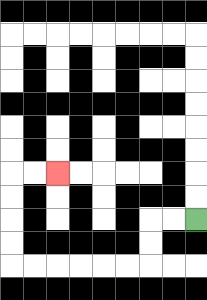{'start': '[8, 9]', 'end': '[2, 7]', 'path_directions': 'L,L,D,D,L,L,L,L,L,L,U,U,U,U,R,R', 'path_coordinates': '[[8, 9], [7, 9], [6, 9], [6, 10], [6, 11], [5, 11], [4, 11], [3, 11], [2, 11], [1, 11], [0, 11], [0, 10], [0, 9], [0, 8], [0, 7], [1, 7], [2, 7]]'}